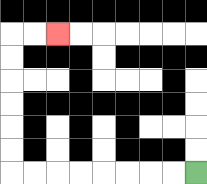{'start': '[8, 7]', 'end': '[2, 1]', 'path_directions': 'L,L,L,L,L,L,L,L,U,U,U,U,U,U,R,R', 'path_coordinates': '[[8, 7], [7, 7], [6, 7], [5, 7], [4, 7], [3, 7], [2, 7], [1, 7], [0, 7], [0, 6], [0, 5], [0, 4], [0, 3], [0, 2], [0, 1], [1, 1], [2, 1]]'}